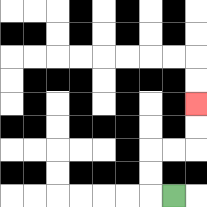{'start': '[7, 8]', 'end': '[8, 4]', 'path_directions': 'L,U,U,R,R,U,U', 'path_coordinates': '[[7, 8], [6, 8], [6, 7], [6, 6], [7, 6], [8, 6], [8, 5], [8, 4]]'}